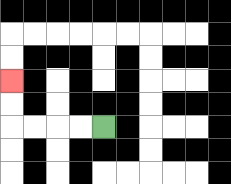{'start': '[4, 5]', 'end': '[0, 3]', 'path_directions': 'L,L,L,L,U,U', 'path_coordinates': '[[4, 5], [3, 5], [2, 5], [1, 5], [0, 5], [0, 4], [0, 3]]'}